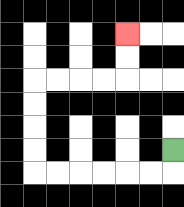{'start': '[7, 6]', 'end': '[5, 1]', 'path_directions': 'D,L,L,L,L,L,L,U,U,U,U,R,R,R,R,U,U', 'path_coordinates': '[[7, 6], [7, 7], [6, 7], [5, 7], [4, 7], [3, 7], [2, 7], [1, 7], [1, 6], [1, 5], [1, 4], [1, 3], [2, 3], [3, 3], [4, 3], [5, 3], [5, 2], [5, 1]]'}